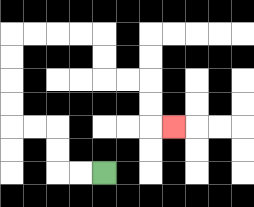{'start': '[4, 7]', 'end': '[7, 5]', 'path_directions': 'L,L,U,U,L,L,U,U,U,U,R,R,R,R,D,D,R,R,D,D,R', 'path_coordinates': '[[4, 7], [3, 7], [2, 7], [2, 6], [2, 5], [1, 5], [0, 5], [0, 4], [0, 3], [0, 2], [0, 1], [1, 1], [2, 1], [3, 1], [4, 1], [4, 2], [4, 3], [5, 3], [6, 3], [6, 4], [6, 5], [7, 5]]'}